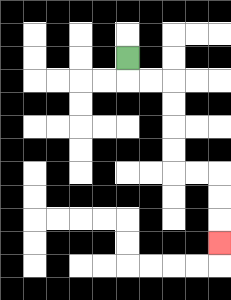{'start': '[5, 2]', 'end': '[9, 10]', 'path_directions': 'D,R,R,D,D,D,D,R,R,D,D,D', 'path_coordinates': '[[5, 2], [5, 3], [6, 3], [7, 3], [7, 4], [7, 5], [7, 6], [7, 7], [8, 7], [9, 7], [9, 8], [9, 9], [9, 10]]'}